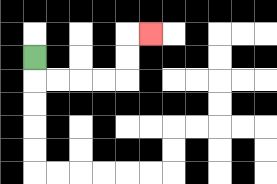{'start': '[1, 2]', 'end': '[6, 1]', 'path_directions': 'D,R,R,R,R,U,U,R', 'path_coordinates': '[[1, 2], [1, 3], [2, 3], [3, 3], [4, 3], [5, 3], [5, 2], [5, 1], [6, 1]]'}